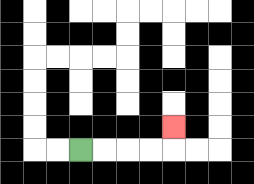{'start': '[3, 6]', 'end': '[7, 5]', 'path_directions': 'R,R,R,R,U', 'path_coordinates': '[[3, 6], [4, 6], [5, 6], [6, 6], [7, 6], [7, 5]]'}